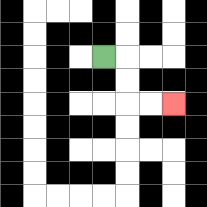{'start': '[4, 2]', 'end': '[7, 4]', 'path_directions': 'R,D,D,R,R', 'path_coordinates': '[[4, 2], [5, 2], [5, 3], [5, 4], [6, 4], [7, 4]]'}